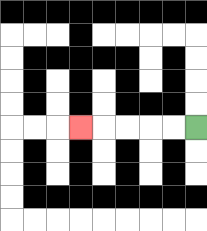{'start': '[8, 5]', 'end': '[3, 5]', 'path_directions': 'L,L,L,L,L', 'path_coordinates': '[[8, 5], [7, 5], [6, 5], [5, 5], [4, 5], [3, 5]]'}